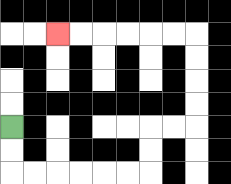{'start': '[0, 5]', 'end': '[2, 1]', 'path_directions': 'D,D,R,R,R,R,R,R,U,U,R,R,U,U,U,U,L,L,L,L,L,L', 'path_coordinates': '[[0, 5], [0, 6], [0, 7], [1, 7], [2, 7], [3, 7], [4, 7], [5, 7], [6, 7], [6, 6], [6, 5], [7, 5], [8, 5], [8, 4], [8, 3], [8, 2], [8, 1], [7, 1], [6, 1], [5, 1], [4, 1], [3, 1], [2, 1]]'}